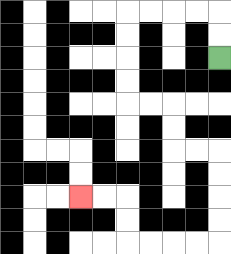{'start': '[9, 2]', 'end': '[3, 8]', 'path_directions': 'U,U,L,L,L,L,D,D,D,D,R,R,D,D,R,R,D,D,D,D,L,L,L,L,U,U,L,L', 'path_coordinates': '[[9, 2], [9, 1], [9, 0], [8, 0], [7, 0], [6, 0], [5, 0], [5, 1], [5, 2], [5, 3], [5, 4], [6, 4], [7, 4], [7, 5], [7, 6], [8, 6], [9, 6], [9, 7], [9, 8], [9, 9], [9, 10], [8, 10], [7, 10], [6, 10], [5, 10], [5, 9], [5, 8], [4, 8], [3, 8]]'}